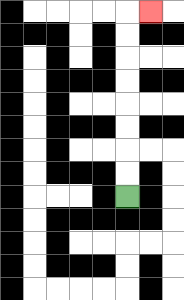{'start': '[5, 8]', 'end': '[6, 0]', 'path_directions': 'U,U,U,U,U,U,U,U,R', 'path_coordinates': '[[5, 8], [5, 7], [5, 6], [5, 5], [5, 4], [5, 3], [5, 2], [5, 1], [5, 0], [6, 0]]'}